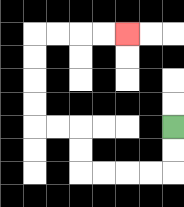{'start': '[7, 5]', 'end': '[5, 1]', 'path_directions': 'D,D,L,L,L,L,U,U,L,L,U,U,U,U,R,R,R,R', 'path_coordinates': '[[7, 5], [7, 6], [7, 7], [6, 7], [5, 7], [4, 7], [3, 7], [3, 6], [3, 5], [2, 5], [1, 5], [1, 4], [1, 3], [1, 2], [1, 1], [2, 1], [3, 1], [4, 1], [5, 1]]'}